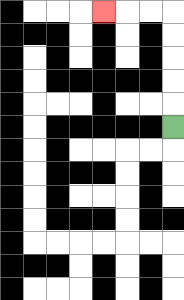{'start': '[7, 5]', 'end': '[4, 0]', 'path_directions': 'U,U,U,U,U,L,L,L', 'path_coordinates': '[[7, 5], [7, 4], [7, 3], [7, 2], [7, 1], [7, 0], [6, 0], [5, 0], [4, 0]]'}